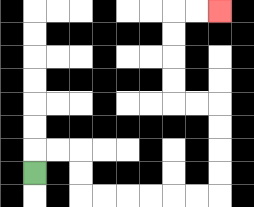{'start': '[1, 7]', 'end': '[9, 0]', 'path_directions': 'U,R,R,D,D,R,R,R,R,R,R,U,U,U,U,L,L,U,U,U,U,R,R', 'path_coordinates': '[[1, 7], [1, 6], [2, 6], [3, 6], [3, 7], [3, 8], [4, 8], [5, 8], [6, 8], [7, 8], [8, 8], [9, 8], [9, 7], [9, 6], [9, 5], [9, 4], [8, 4], [7, 4], [7, 3], [7, 2], [7, 1], [7, 0], [8, 0], [9, 0]]'}